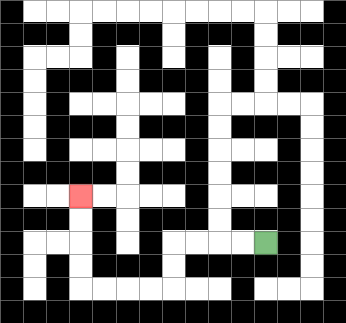{'start': '[11, 10]', 'end': '[3, 8]', 'path_directions': 'L,L,L,L,D,D,L,L,L,L,U,U,U,U', 'path_coordinates': '[[11, 10], [10, 10], [9, 10], [8, 10], [7, 10], [7, 11], [7, 12], [6, 12], [5, 12], [4, 12], [3, 12], [3, 11], [3, 10], [3, 9], [3, 8]]'}